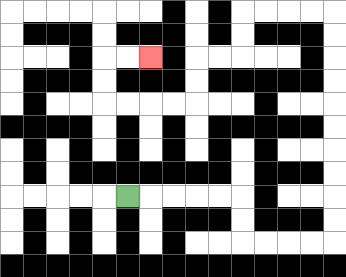{'start': '[5, 8]', 'end': '[6, 2]', 'path_directions': 'R,R,R,R,R,D,D,R,R,R,R,U,U,U,U,U,U,U,U,U,U,L,L,L,L,D,D,L,L,D,D,L,L,L,L,U,U,R,R', 'path_coordinates': '[[5, 8], [6, 8], [7, 8], [8, 8], [9, 8], [10, 8], [10, 9], [10, 10], [11, 10], [12, 10], [13, 10], [14, 10], [14, 9], [14, 8], [14, 7], [14, 6], [14, 5], [14, 4], [14, 3], [14, 2], [14, 1], [14, 0], [13, 0], [12, 0], [11, 0], [10, 0], [10, 1], [10, 2], [9, 2], [8, 2], [8, 3], [8, 4], [7, 4], [6, 4], [5, 4], [4, 4], [4, 3], [4, 2], [5, 2], [6, 2]]'}